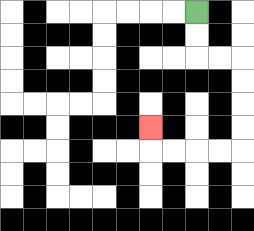{'start': '[8, 0]', 'end': '[6, 5]', 'path_directions': 'D,D,R,R,D,D,D,D,L,L,L,L,U', 'path_coordinates': '[[8, 0], [8, 1], [8, 2], [9, 2], [10, 2], [10, 3], [10, 4], [10, 5], [10, 6], [9, 6], [8, 6], [7, 6], [6, 6], [6, 5]]'}